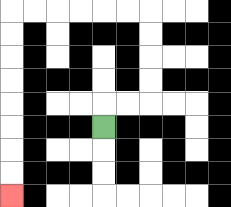{'start': '[4, 5]', 'end': '[0, 8]', 'path_directions': 'U,R,R,U,U,U,U,L,L,L,L,L,L,D,D,D,D,D,D,D,D', 'path_coordinates': '[[4, 5], [4, 4], [5, 4], [6, 4], [6, 3], [6, 2], [6, 1], [6, 0], [5, 0], [4, 0], [3, 0], [2, 0], [1, 0], [0, 0], [0, 1], [0, 2], [0, 3], [0, 4], [0, 5], [0, 6], [0, 7], [0, 8]]'}